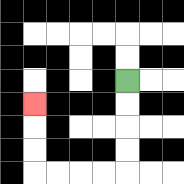{'start': '[5, 3]', 'end': '[1, 4]', 'path_directions': 'D,D,D,D,L,L,L,L,U,U,U', 'path_coordinates': '[[5, 3], [5, 4], [5, 5], [5, 6], [5, 7], [4, 7], [3, 7], [2, 7], [1, 7], [1, 6], [1, 5], [1, 4]]'}